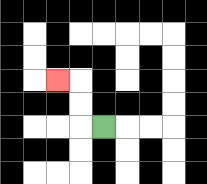{'start': '[4, 5]', 'end': '[2, 3]', 'path_directions': 'L,U,U,L', 'path_coordinates': '[[4, 5], [3, 5], [3, 4], [3, 3], [2, 3]]'}